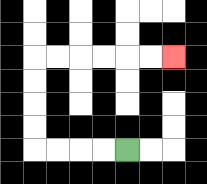{'start': '[5, 6]', 'end': '[7, 2]', 'path_directions': 'L,L,L,L,U,U,U,U,R,R,R,R,R,R', 'path_coordinates': '[[5, 6], [4, 6], [3, 6], [2, 6], [1, 6], [1, 5], [1, 4], [1, 3], [1, 2], [2, 2], [3, 2], [4, 2], [5, 2], [6, 2], [7, 2]]'}